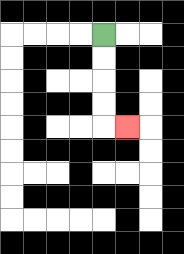{'start': '[4, 1]', 'end': '[5, 5]', 'path_directions': 'D,D,D,D,R', 'path_coordinates': '[[4, 1], [4, 2], [4, 3], [4, 4], [4, 5], [5, 5]]'}